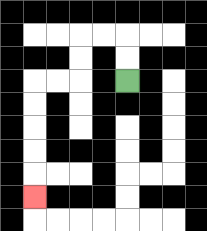{'start': '[5, 3]', 'end': '[1, 8]', 'path_directions': 'U,U,L,L,D,D,L,L,D,D,D,D,D', 'path_coordinates': '[[5, 3], [5, 2], [5, 1], [4, 1], [3, 1], [3, 2], [3, 3], [2, 3], [1, 3], [1, 4], [1, 5], [1, 6], [1, 7], [1, 8]]'}